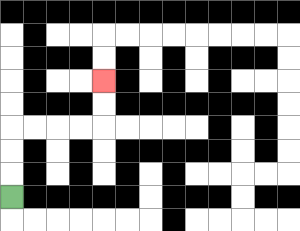{'start': '[0, 8]', 'end': '[4, 3]', 'path_directions': 'U,U,U,R,R,R,R,U,U', 'path_coordinates': '[[0, 8], [0, 7], [0, 6], [0, 5], [1, 5], [2, 5], [3, 5], [4, 5], [4, 4], [4, 3]]'}